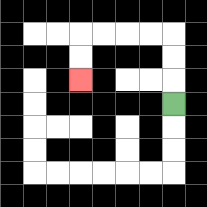{'start': '[7, 4]', 'end': '[3, 3]', 'path_directions': 'U,U,U,L,L,L,L,D,D', 'path_coordinates': '[[7, 4], [7, 3], [7, 2], [7, 1], [6, 1], [5, 1], [4, 1], [3, 1], [3, 2], [3, 3]]'}